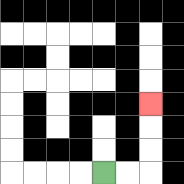{'start': '[4, 7]', 'end': '[6, 4]', 'path_directions': 'R,R,U,U,U', 'path_coordinates': '[[4, 7], [5, 7], [6, 7], [6, 6], [6, 5], [6, 4]]'}